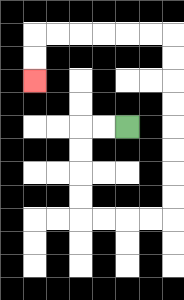{'start': '[5, 5]', 'end': '[1, 3]', 'path_directions': 'L,L,D,D,D,D,R,R,R,R,U,U,U,U,U,U,U,U,L,L,L,L,L,L,D,D', 'path_coordinates': '[[5, 5], [4, 5], [3, 5], [3, 6], [3, 7], [3, 8], [3, 9], [4, 9], [5, 9], [6, 9], [7, 9], [7, 8], [7, 7], [7, 6], [7, 5], [7, 4], [7, 3], [7, 2], [7, 1], [6, 1], [5, 1], [4, 1], [3, 1], [2, 1], [1, 1], [1, 2], [1, 3]]'}